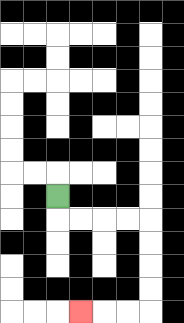{'start': '[2, 8]', 'end': '[3, 13]', 'path_directions': 'D,R,R,R,R,D,D,D,D,L,L,L', 'path_coordinates': '[[2, 8], [2, 9], [3, 9], [4, 9], [5, 9], [6, 9], [6, 10], [6, 11], [6, 12], [6, 13], [5, 13], [4, 13], [3, 13]]'}